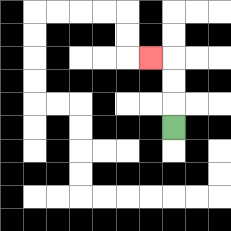{'start': '[7, 5]', 'end': '[6, 2]', 'path_directions': 'U,U,U,L', 'path_coordinates': '[[7, 5], [7, 4], [7, 3], [7, 2], [6, 2]]'}